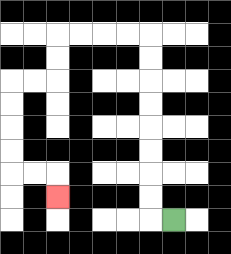{'start': '[7, 9]', 'end': '[2, 8]', 'path_directions': 'L,U,U,U,U,U,U,U,U,L,L,L,L,D,D,L,L,D,D,D,D,R,R,D', 'path_coordinates': '[[7, 9], [6, 9], [6, 8], [6, 7], [6, 6], [6, 5], [6, 4], [6, 3], [6, 2], [6, 1], [5, 1], [4, 1], [3, 1], [2, 1], [2, 2], [2, 3], [1, 3], [0, 3], [0, 4], [0, 5], [0, 6], [0, 7], [1, 7], [2, 7], [2, 8]]'}